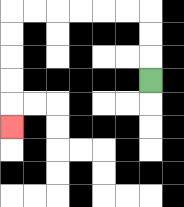{'start': '[6, 3]', 'end': '[0, 5]', 'path_directions': 'U,U,U,L,L,L,L,L,L,D,D,D,D,D', 'path_coordinates': '[[6, 3], [6, 2], [6, 1], [6, 0], [5, 0], [4, 0], [3, 0], [2, 0], [1, 0], [0, 0], [0, 1], [0, 2], [0, 3], [0, 4], [0, 5]]'}